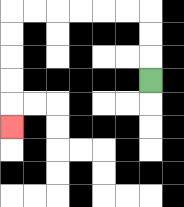{'start': '[6, 3]', 'end': '[0, 5]', 'path_directions': 'U,U,U,L,L,L,L,L,L,D,D,D,D,D', 'path_coordinates': '[[6, 3], [6, 2], [6, 1], [6, 0], [5, 0], [4, 0], [3, 0], [2, 0], [1, 0], [0, 0], [0, 1], [0, 2], [0, 3], [0, 4], [0, 5]]'}